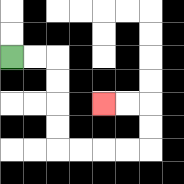{'start': '[0, 2]', 'end': '[4, 4]', 'path_directions': 'R,R,D,D,D,D,R,R,R,R,U,U,L,L', 'path_coordinates': '[[0, 2], [1, 2], [2, 2], [2, 3], [2, 4], [2, 5], [2, 6], [3, 6], [4, 6], [5, 6], [6, 6], [6, 5], [6, 4], [5, 4], [4, 4]]'}